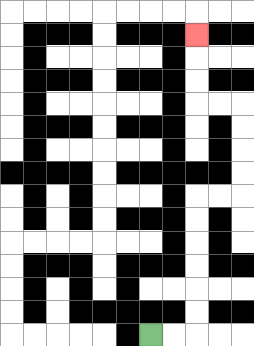{'start': '[6, 14]', 'end': '[8, 1]', 'path_directions': 'R,R,U,U,U,U,U,U,R,R,U,U,U,U,L,L,U,U,U', 'path_coordinates': '[[6, 14], [7, 14], [8, 14], [8, 13], [8, 12], [8, 11], [8, 10], [8, 9], [8, 8], [9, 8], [10, 8], [10, 7], [10, 6], [10, 5], [10, 4], [9, 4], [8, 4], [8, 3], [8, 2], [8, 1]]'}